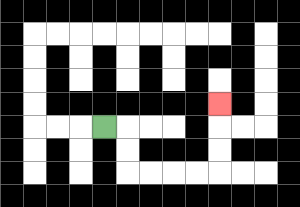{'start': '[4, 5]', 'end': '[9, 4]', 'path_directions': 'R,D,D,R,R,R,R,U,U,U', 'path_coordinates': '[[4, 5], [5, 5], [5, 6], [5, 7], [6, 7], [7, 7], [8, 7], [9, 7], [9, 6], [9, 5], [9, 4]]'}